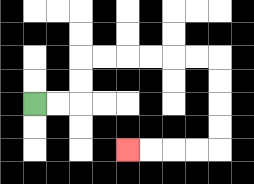{'start': '[1, 4]', 'end': '[5, 6]', 'path_directions': 'R,R,U,U,R,R,R,R,R,R,D,D,D,D,L,L,L,L', 'path_coordinates': '[[1, 4], [2, 4], [3, 4], [3, 3], [3, 2], [4, 2], [5, 2], [6, 2], [7, 2], [8, 2], [9, 2], [9, 3], [9, 4], [9, 5], [9, 6], [8, 6], [7, 6], [6, 6], [5, 6]]'}